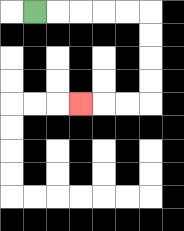{'start': '[1, 0]', 'end': '[3, 4]', 'path_directions': 'R,R,R,R,R,D,D,D,D,L,L,L', 'path_coordinates': '[[1, 0], [2, 0], [3, 0], [4, 0], [5, 0], [6, 0], [6, 1], [6, 2], [6, 3], [6, 4], [5, 4], [4, 4], [3, 4]]'}